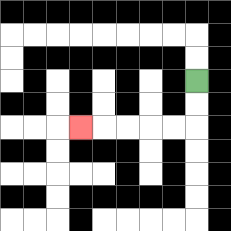{'start': '[8, 3]', 'end': '[3, 5]', 'path_directions': 'D,D,L,L,L,L,L', 'path_coordinates': '[[8, 3], [8, 4], [8, 5], [7, 5], [6, 5], [5, 5], [4, 5], [3, 5]]'}